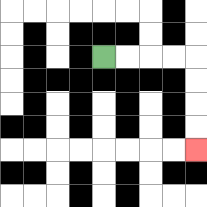{'start': '[4, 2]', 'end': '[8, 6]', 'path_directions': 'R,R,R,R,D,D,D,D', 'path_coordinates': '[[4, 2], [5, 2], [6, 2], [7, 2], [8, 2], [8, 3], [8, 4], [8, 5], [8, 6]]'}